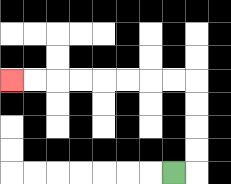{'start': '[7, 7]', 'end': '[0, 3]', 'path_directions': 'R,U,U,U,U,L,L,L,L,L,L,L,L', 'path_coordinates': '[[7, 7], [8, 7], [8, 6], [8, 5], [8, 4], [8, 3], [7, 3], [6, 3], [5, 3], [4, 3], [3, 3], [2, 3], [1, 3], [0, 3]]'}